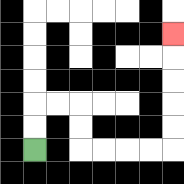{'start': '[1, 6]', 'end': '[7, 1]', 'path_directions': 'U,U,R,R,D,D,R,R,R,R,U,U,U,U,U', 'path_coordinates': '[[1, 6], [1, 5], [1, 4], [2, 4], [3, 4], [3, 5], [3, 6], [4, 6], [5, 6], [6, 6], [7, 6], [7, 5], [7, 4], [7, 3], [7, 2], [7, 1]]'}